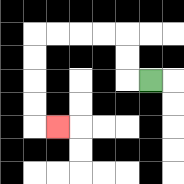{'start': '[6, 3]', 'end': '[2, 5]', 'path_directions': 'L,U,U,L,L,L,L,D,D,D,D,R', 'path_coordinates': '[[6, 3], [5, 3], [5, 2], [5, 1], [4, 1], [3, 1], [2, 1], [1, 1], [1, 2], [1, 3], [1, 4], [1, 5], [2, 5]]'}